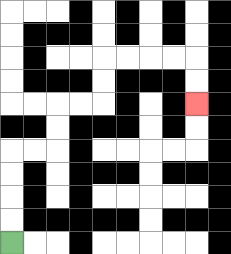{'start': '[0, 10]', 'end': '[8, 4]', 'path_directions': 'U,U,U,U,R,R,U,U,R,R,U,U,R,R,R,R,D,D', 'path_coordinates': '[[0, 10], [0, 9], [0, 8], [0, 7], [0, 6], [1, 6], [2, 6], [2, 5], [2, 4], [3, 4], [4, 4], [4, 3], [4, 2], [5, 2], [6, 2], [7, 2], [8, 2], [8, 3], [8, 4]]'}